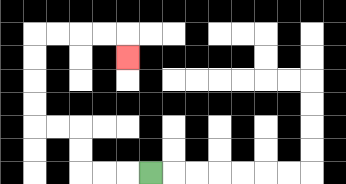{'start': '[6, 7]', 'end': '[5, 2]', 'path_directions': 'L,L,L,U,U,L,L,U,U,U,U,R,R,R,R,D', 'path_coordinates': '[[6, 7], [5, 7], [4, 7], [3, 7], [3, 6], [3, 5], [2, 5], [1, 5], [1, 4], [1, 3], [1, 2], [1, 1], [2, 1], [3, 1], [4, 1], [5, 1], [5, 2]]'}